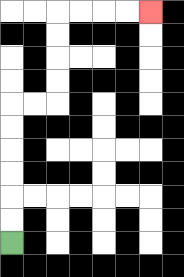{'start': '[0, 10]', 'end': '[6, 0]', 'path_directions': 'U,U,U,U,U,U,R,R,U,U,U,U,R,R,R,R', 'path_coordinates': '[[0, 10], [0, 9], [0, 8], [0, 7], [0, 6], [0, 5], [0, 4], [1, 4], [2, 4], [2, 3], [2, 2], [2, 1], [2, 0], [3, 0], [4, 0], [5, 0], [6, 0]]'}